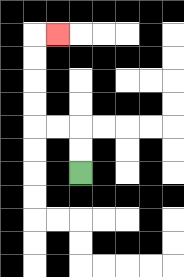{'start': '[3, 7]', 'end': '[2, 1]', 'path_directions': 'U,U,L,L,U,U,U,U,R', 'path_coordinates': '[[3, 7], [3, 6], [3, 5], [2, 5], [1, 5], [1, 4], [1, 3], [1, 2], [1, 1], [2, 1]]'}